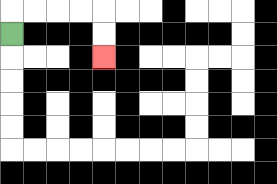{'start': '[0, 1]', 'end': '[4, 2]', 'path_directions': 'U,R,R,R,R,D,D', 'path_coordinates': '[[0, 1], [0, 0], [1, 0], [2, 0], [3, 0], [4, 0], [4, 1], [4, 2]]'}